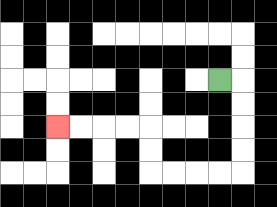{'start': '[9, 3]', 'end': '[2, 5]', 'path_directions': 'R,D,D,D,D,L,L,L,L,U,U,L,L,L,L', 'path_coordinates': '[[9, 3], [10, 3], [10, 4], [10, 5], [10, 6], [10, 7], [9, 7], [8, 7], [7, 7], [6, 7], [6, 6], [6, 5], [5, 5], [4, 5], [3, 5], [2, 5]]'}